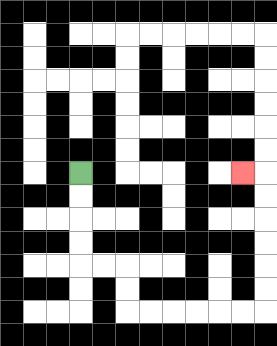{'start': '[3, 7]', 'end': '[10, 7]', 'path_directions': 'D,D,D,D,R,R,D,D,R,R,R,R,R,R,U,U,U,U,U,U,L', 'path_coordinates': '[[3, 7], [3, 8], [3, 9], [3, 10], [3, 11], [4, 11], [5, 11], [5, 12], [5, 13], [6, 13], [7, 13], [8, 13], [9, 13], [10, 13], [11, 13], [11, 12], [11, 11], [11, 10], [11, 9], [11, 8], [11, 7], [10, 7]]'}